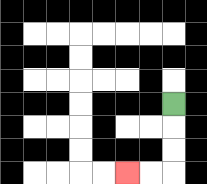{'start': '[7, 4]', 'end': '[5, 7]', 'path_directions': 'D,D,D,L,L', 'path_coordinates': '[[7, 4], [7, 5], [7, 6], [7, 7], [6, 7], [5, 7]]'}